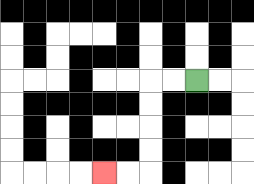{'start': '[8, 3]', 'end': '[4, 7]', 'path_directions': 'L,L,D,D,D,D,L,L', 'path_coordinates': '[[8, 3], [7, 3], [6, 3], [6, 4], [6, 5], [6, 6], [6, 7], [5, 7], [4, 7]]'}